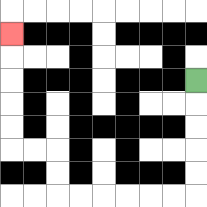{'start': '[8, 3]', 'end': '[0, 1]', 'path_directions': 'D,D,D,D,D,L,L,L,L,L,L,U,U,L,L,U,U,U,U,U', 'path_coordinates': '[[8, 3], [8, 4], [8, 5], [8, 6], [8, 7], [8, 8], [7, 8], [6, 8], [5, 8], [4, 8], [3, 8], [2, 8], [2, 7], [2, 6], [1, 6], [0, 6], [0, 5], [0, 4], [0, 3], [0, 2], [0, 1]]'}